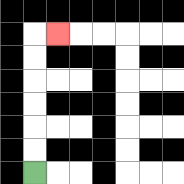{'start': '[1, 7]', 'end': '[2, 1]', 'path_directions': 'U,U,U,U,U,U,R', 'path_coordinates': '[[1, 7], [1, 6], [1, 5], [1, 4], [1, 3], [1, 2], [1, 1], [2, 1]]'}